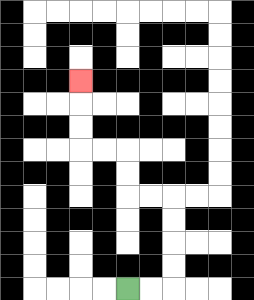{'start': '[5, 12]', 'end': '[3, 3]', 'path_directions': 'R,R,U,U,U,U,L,L,U,U,L,L,U,U,U', 'path_coordinates': '[[5, 12], [6, 12], [7, 12], [7, 11], [7, 10], [7, 9], [7, 8], [6, 8], [5, 8], [5, 7], [5, 6], [4, 6], [3, 6], [3, 5], [3, 4], [3, 3]]'}